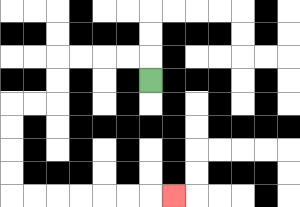{'start': '[6, 3]', 'end': '[7, 8]', 'path_directions': 'U,L,L,L,L,D,D,L,L,D,D,D,D,R,R,R,R,R,R,R', 'path_coordinates': '[[6, 3], [6, 2], [5, 2], [4, 2], [3, 2], [2, 2], [2, 3], [2, 4], [1, 4], [0, 4], [0, 5], [0, 6], [0, 7], [0, 8], [1, 8], [2, 8], [3, 8], [4, 8], [5, 8], [6, 8], [7, 8]]'}